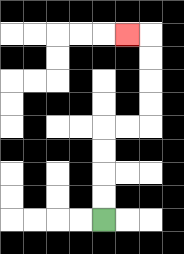{'start': '[4, 9]', 'end': '[5, 1]', 'path_directions': 'U,U,U,U,R,R,U,U,U,U,L', 'path_coordinates': '[[4, 9], [4, 8], [4, 7], [4, 6], [4, 5], [5, 5], [6, 5], [6, 4], [6, 3], [6, 2], [6, 1], [5, 1]]'}